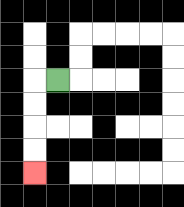{'start': '[2, 3]', 'end': '[1, 7]', 'path_directions': 'L,D,D,D,D', 'path_coordinates': '[[2, 3], [1, 3], [1, 4], [1, 5], [1, 6], [1, 7]]'}